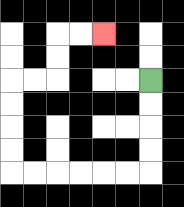{'start': '[6, 3]', 'end': '[4, 1]', 'path_directions': 'D,D,D,D,L,L,L,L,L,L,U,U,U,U,R,R,U,U,R,R', 'path_coordinates': '[[6, 3], [6, 4], [6, 5], [6, 6], [6, 7], [5, 7], [4, 7], [3, 7], [2, 7], [1, 7], [0, 7], [0, 6], [0, 5], [0, 4], [0, 3], [1, 3], [2, 3], [2, 2], [2, 1], [3, 1], [4, 1]]'}